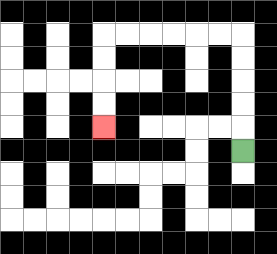{'start': '[10, 6]', 'end': '[4, 5]', 'path_directions': 'U,U,U,U,U,L,L,L,L,L,L,D,D,D,D', 'path_coordinates': '[[10, 6], [10, 5], [10, 4], [10, 3], [10, 2], [10, 1], [9, 1], [8, 1], [7, 1], [6, 1], [5, 1], [4, 1], [4, 2], [4, 3], [4, 4], [4, 5]]'}